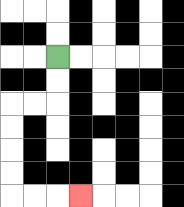{'start': '[2, 2]', 'end': '[3, 8]', 'path_directions': 'D,D,L,L,D,D,D,D,R,R,R', 'path_coordinates': '[[2, 2], [2, 3], [2, 4], [1, 4], [0, 4], [0, 5], [0, 6], [0, 7], [0, 8], [1, 8], [2, 8], [3, 8]]'}